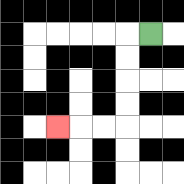{'start': '[6, 1]', 'end': '[2, 5]', 'path_directions': 'L,D,D,D,D,L,L,L', 'path_coordinates': '[[6, 1], [5, 1], [5, 2], [5, 3], [5, 4], [5, 5], [4, 5], [3, 5], [2, 5]]'}